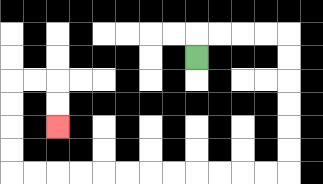{'start': '[8, 2]', 'end': '[2, 5]', 'path_directions': 'U,R,R,R,R,D,D,D,D,D,D,L,L,L,L,L,L,L,L,L,L,L,L,U,U,U,U,R,R,D,D', 'path_coordinates': '[[8, 2], [8, 1], [9, 1], [10, 1], [11, 1], [12, 1], [12, 2], [12, 3], [12, 4], [12, 5], [12, 6], [12, 7], [11, 7], [10, 7], [9, 7], [8, 7], [7, 7], [6, 7], [5, 7], [4, 7], [3, 7], [2, 7], [1, 7], [0, 7], [0, 6], [0, 5], [0, 4], [0, 3], [1, 3], [2, 3], [2, 4], [2, 5]]'}